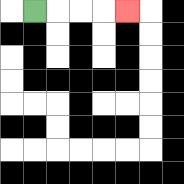{'start': '[1, 0]', 'end': '[5, 0]', 'path_directions': 'R,R,R,R', 'path_coordinates': '[[1, 0], [2, 0], [3, 0], [4, 0], [5, 0]]'}